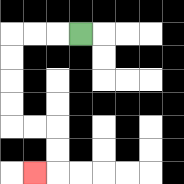{'start': '[3, 1]', 'end': '[1, 7]', 'path_directions': 'L,L,L,D,D,D,D,R,R,D,D,L', 'path_coordinates': '[[3, 1], [2, 1], [1, 1], [0, 1], [0, 2], [0, 3], [0, 4], [0, 5], [1, 5], [2, 5], [2, 6], [2, 7], [1, 7]]'}